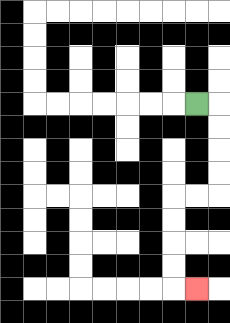{'start': '[8, 4]', 'end': '[8, 12]', 'path_directions': 'R,D,D,D,D,L,L,D,D,D,D,R', 'path_coordinates': '[[8, 4], [9, 4], [9, 5], [9, 6], [9, 7], [9, 8], [8, 8], [7, 8], [7, 9], [7, 10], [7, 11], [7, 12], [8, 12]]'}